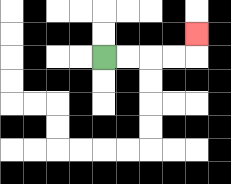{'start': '[4, 2]', 'end': '[8, 1]', 'path_directions': 'R,R,R,R,U', 'path_coordinates': '[[4, 2], [5, 2], [6, 2], [7, 2], [8, 2], [8, 1]]'}